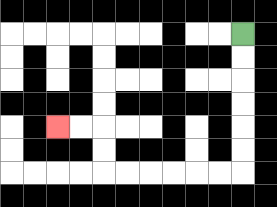{'start': '[10, 1]', 'end': '[2, 5]', 'path_directions': 'D,D,D,D,D,D,L,L,L,L,L,L,U,U,L,L', 'path_coordinates': '[[10, 1], [10, 2], [10, 3], [10, 4], [10, 5], [10, 6], [10, 7], [9, 7], [8, 7], [7, 7], [6, 7], [5, 7], [4, 7], [4, 6], [4, 5], [3, 5], [2, 5]]'}